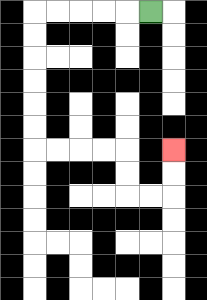{'start': '[6, 0]', 'end': '[7, 6]', 'path_directions': 'L,L,L,L,L,D,D,D,D,D,D,R,R,R,R,D,D,R,R,U,U', 'path_coordinates': '[[6, 0], [5, 0], [4, 0], [3, 0], [2, 0], [1, 0], [1, 1], [1, 2], [1, 3], [1, 4], [1, 5], [1, 6], [2, 6], [3, 6], [4, 6], [5, 6], [5, 7], [5, 8], [6, 8], [7, 8], [7, 7], [7, 6]]'}